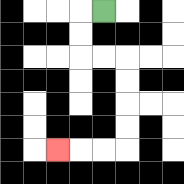{'start': '[4, 0]', 'end': '[2, 6]', 'path_directions': 'L,D,D,R,R,D,D,D,D,L,L,L', 'path_coordinates': '[[4, 0], [3, 0], [3, 1], [3, 2], [4, 2], [5, 2], [5, 3], [5, 4], [5, 5], [5, 6], [4, 6], [3, 6], [2, 6]]'}